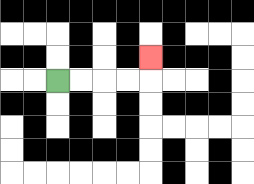{'start': '[2, 3]', 'end': '[6, 2]', 'path_directions': 'R,R,R,R,U', 'path_coordinates': '[[2, 3], [3, 3], [4, 3], [5, 3], [6, 3], [6, 2]]'}